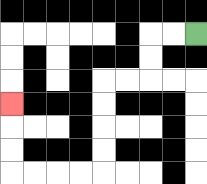{'start': '[8, 1]', 'end': '[0, 4]', 'path_directions': 'L,L,D,D,L,L,D,D,D,D,L,L,L,L,U,U,U', 'path_coordinates': '[[8, 1], [7, 1], [6, 1], [6, 2], [6, 3], [5, 3], [4, 3], [4, 4], [4, 5], [4, 6], [4, 7], [3, 7], [2, 7], [1, 7], [0, 7], [0, 6], [0, 5], [0, 4]]'}